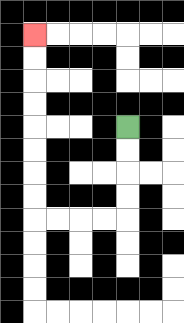{'start': '[5, 5]', 'end': '[1, 1]', 'path_directions': 'D,D,D,D,L,L,L,L,U,U,U,U,U,U,U,U', 'path_coordinates': '[[5, 5], [5, 6], [5, 7], [5, 8], [5, 9], [4, 9], [3, 9], [2, 9], [1, 9], [1, 8], [1, 7], [1, 6], [1, 5], [1, 4], [1, 3], [1, 2], [1, 1]]'}